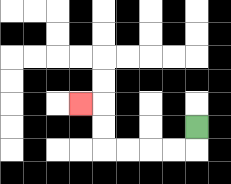{'start': '[8, 5]', 'end': '[3, 4]', 'path_directions': 'D,L,L,L,L,U,U,L', 'path_coordinates': '[[8, 5], [8, 6], [7, 6], [6, 6], [5, 6], [4, 6], [4, 5], [4, 4], [3, 4]]'}